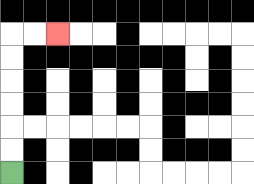{'start': '[0, 7]', 'end': '[2, 1]', 'path_directions': 'U,U,U,U,U,U,R,R', 'path_coordinates': '[[0, 7], [0, 6], [0, 5], [0, 4], [0, 3], [0, 2], [0, 1], [1, 1], [2, 1]]'}